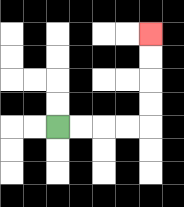{'start': '[2, 5]', 'end': '[6, 1]', 'path_directions': 'R,R,R,R,U,U,U,U', 'path_coordinates': '[[2, 5], [3, 5], [4, 5], [5, 5], [6, 5], [6, 4], [6, 3], [6, 2], [6, 1]]'}